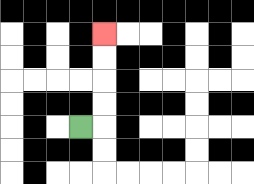{'start': '[3, 5]', 'end': '[4, 1]', 'path_directions': 'R,U,U,U,U', 'path_coordinates': '[[3, 5], [4, 5], [4, 4], [4, 3], [4, 2], [4, 1]]'}